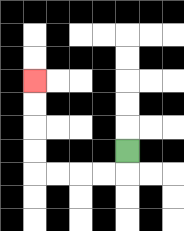{'start': '[5, 6]', 'end': '[1, 3]', 'path_directions': 'D,L,L,L,L,U,U,U,U', 'path_coordinates': '[[5, 6], [5, 7], [4, 7], [3, 7], [2, 7], [1, 7], [1, 6], [1, 5], [1, 4], [1, 3]]'}